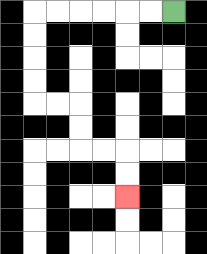{'start': '[7, 0]', 'end': '[5, 8]', 'path_directions': 'L,L,L,L,L,L,D,D,D,D,R,R,D,D,R,R,D,D', 'path_coordinates': '[[7, 0], [6, 0], [5, 0], [4, 0], [3, 0], [2, 0], [1, 0], [1, 1], [1, 2], [1, 3], [1, 4], [2, 4], [3, 4], [3, 5], [3, 6], [4, 6], [5, 6], [5, 7], [5, 8]]'}